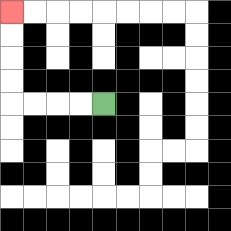{'start': '[4, 4]', 'end': '[0, 0]', 'path_directions': 'L,L,L,L,U,U,U,U', 'path_coordinates': '[[4, 4], [3, 4], [2, 4], [1, 4], [0, 4], [0, 3], [0, 2], [0, 1], [0, 0]]'}